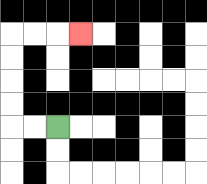{'start': '[2, 5]', 'end': '[3, 1]', 'path_directions': 'L,L,U,U,U,U,R,R,R', 'path_coordinates': '[[2, 5], [1, 5], [0, 5], [0, 4], [0, 3], [0, 2], [0, 1], [1, 1], [2, 1], [3, 1]]'}